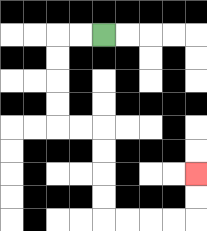{'start': '[4, 1]', 'end': '[8, 7]', 'path_directions': 'L,L,D,D,D,D,R,R,D,D,D,D,R,R,R,R,U,U', 'path_coordinates': '[[4, 1], [3, 1], [2, 1], [2, 2], [2, 3], [2, 4], [2, 5], [3, 5], [4, 5], [4, 6], [4, 7], [4, 8], [4, 9], [5, 9], [6, 9], [7, 9], [8, 9], [8, 8], [8, 7]]'}